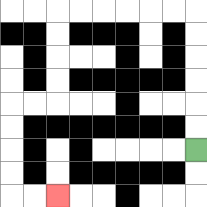{'start': '[8, 6]', 'end': '[2, 8]', 'path_directions': 'U,U,U,U,U,U,L,L,L,L,L,L,D,D,D,D,L,L,D,D,D,D,R,R', 'path_coordinates': '[[8, 6], [8, 5], [8, 4], [8, 3], [8, 2], [8, 1], [8, 0], [7, 0], [6, 0], [5, 0], [4, 0], [3, 0], [2, 0], [2, 1], [2, 2], [2, 3], [2, 4], [1, 4], [0, 4], [0, 5], [0, 6], [0, 7], [0, 8], [1, 8], [2, 8]]'}